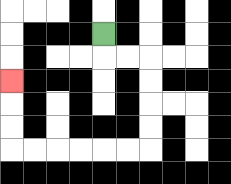{'start': '[4, 1]', 'end': '[0, 3]', 'path_directions': 'D,R,R,D,D,D,D,L,L,L,L,L,L,U,U,U', 'path_coordinates': '[[4, 1], [4, 2], [5, 2], [6, 2], [6, 3], [6, 4], [6, 5], [6, 6], [5, 6], [4, 6], [3, 6], [2, 6], [1, 6], [0, 6], [0, 5], [0, 4], [0, 3]]'}